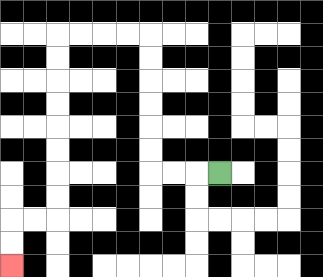{'start': '[9, 7]', 'end': '[0, 11]', 'path_directions': 'L,L,L,U,U,U,U,U,U,L,L,L,L,D,D,D,D,D,D,D,D,L,L,D,D', 'path_coordinates': '[[9, 7], [8, 7], [7, 7], [6, 7], [6, 6], [6, 5], [6, 4], [6, 3], [6, 2], [6, 1], [5, 1], [4, 1], [3, 1], [2, 1], [2, 2], [2, 3], [2, 4], [2, 5], [2, 6], [2, 7], [2, 8], [2, 9], [1, 9], [0, 9], [0, 10], [0, 11]]'}